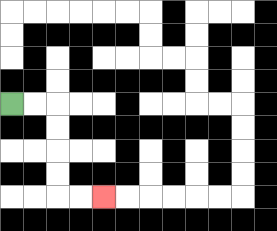{'start': '[0, 4]', 'end': '[4, 8]', 'path_directions': 'R,R,D,D,D,D,R,R', 'path_coordinates': '[[0, 4], [1, 4], [2, 4], [2, 5], [2, 6], [2, 7], [2, 8], [3, 8], [4, 8]]'}